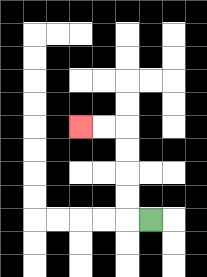{'start': '[6, 9]', 'end': '[3, 5]', 'path_directions': 'L,U,U,U,U,L,L', 'path_coordinates': '[[6, 9], [5, 9], [5, 8], [5, 7], [5, 6], [5, 5], [4, 5], [3, 5]]'}